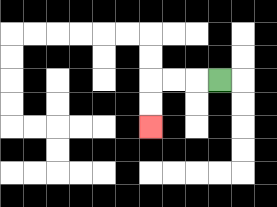{'start': '[9, 3]', 'end': '[6, 5]', 'path_directions': 'L,L,L,D,D', 'path_coordinates': '[[9, 3], [8, 3], [7, 3], [6, 3], [6, 4], [6, 5]]'}